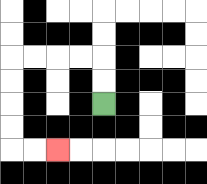{'start': '[4, 4]', 'end': '[2, 6]', 'path_directions': 'U,U,L,L,L,L,D,D,D,D,R,R', 'path_coordinates': '[[4, 4], [4, 3], [4, 2], [3, 2], [2, 2], [1, 2], [0, 2], [0, 3], [0, 4], [0, 5], [0, 6], [1, 6], [2, 6]]'}